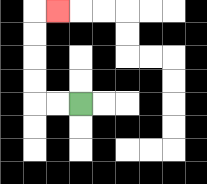{'start': '[3, 4]', 'end': '[2, 0]', 'path_directions': 'L,L,U,U,U,U,R', 'path_coordinates': '[[3, 4], [2, 4], [1, 4], [1, 3], [1, 2], [1, 1], [1, 0], [2, 0]]'}